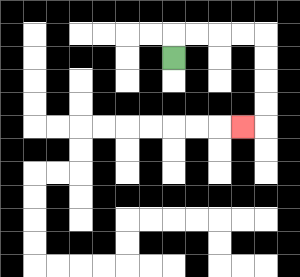{'start': '[7, 2]', 'end': '[10, 5]', 'path_directions': 'U,R,R,R,R,D,D,D,D,L', 'path_coordinates': '[[7, 2], [7, 1], [8, 1], [9, 1], [10, 1], [11, 1], [11, 2], [11, 3], [11, 4], [11, 5], [10, 5]]'}